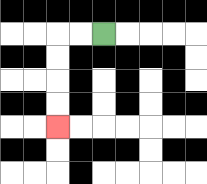{'start': '[4, 1]', 'end': '[2, 5]', 'path_directions': 'L,L,D,D,D,D', 'path_coordinates': '[[4, 1], [3, 1], [2, 1], [2, 2], [2, 3], [2, 4], [2, 5]]'}